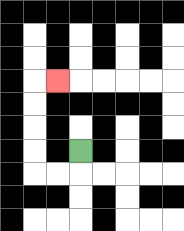{'start': '[3, 6]', 'end': '[2, 3]', 'path_directions': 'D,L,L,U,U,U,U,R', 'path_coordinates': '[[3, 6], [3, 7], [2, 7], [1, 7], [1, 6], [1, 5], [1, 4], [1, 3], [2, 3]]'}